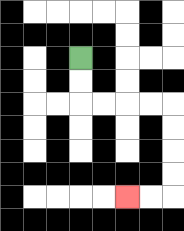{'start': '[3, 2]', 'end': '[5, 8]', 'path_directions': 'D,D,R,R,R,R,D,D,D,D,L,L', 'path_coordinates': '[[3, 2], [3, 3], [3, 4], [4, 4], [5, 4], [6, 4], [7, 4], [7, 5], [7, 6], [7, 7], [7, 8], [6, 8], [5, 8]]'}